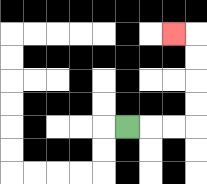{'start': '[5, 5]', 'end': '[7, 1]', 'path_directions': 'R,R,R,U,U,U,U,L', 'path_coordinates': '[[5, 5], [6, 5], [7, 5], [8, 5], [8, 4], [8, 3], [8, 2], [8, 1], [7, 1]]'}